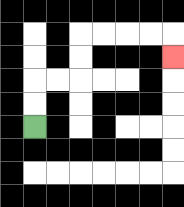{'start': '[1, 5]', 'end': '[7, 2]', 'path_directions': 'U,U,R,R,U,U,R,R,R,R,D', 'path_coordinates': '[[1, 5], [1, 4], [1, 3], [2, 3], [3, 3], [3, 2], [3, 1], [4, 1], [5, 1], [6, 1], [7, 1], [7, 2]]'}